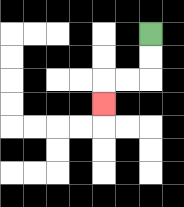{'start': '[6, 1]', 'end': '[4, 4]', 'path_directions': 'D,D,L,L,D', 'path_coordinates': '[[6, 1], [6, 2], [6, 3], [5, 3], [4, 3], [4, 4]]'}